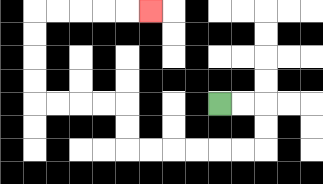{'start': '[9, 4]', 'end': '[6, 0]', 'path_directions': 'R,R,D,D,L,L,L,L,L,L,U,U,L,L,L,L,U,U,U,U,R,R,R,R,R', 'path_coordinates': '[[9, 4], [10, 4], [11, 4], [11, 5], [11, 6], [10, 6], [9, 6], [8, 6], [7, 6], [6, 6], [5, 6], [5, 5], [5, 4], [4, 4], [3, 4], [2, 4], [1, 4], [1, 3], [1, 2], [1, 1], [1, 0], [2, 0], [3, 0], [4, 0], [5, 0], [6, 0]]'}